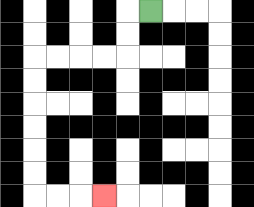{'start': '[6, 0]', 'end': '[4, 8]', 'path_directions': 'L,D,D,L,L,L,L,D,D,D,D,D,D,R,R,R', 'path_coordinates': '[[6, 0], [5, 0], [5, 1], [5, 2], [4, 2], [3, 2], [2, 2], [1, 2], [1, 3], [1, 4], [1, 5], [1, 6], [1, 7], [1, 8], [2, 8], [3, 8], [4, 8]]'}